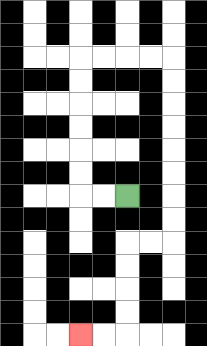{'start': '[5, 8]', 'end': '[3, 14]', 'path_directions': 'L,L,U,U,U,U,U,U,R,R,R,R,D,D,D,D,D,D,D,D,L,L,D,D,D,D,L,L', 'path_coordinates': '[[5, 8], [4, 8], [3, 8], [3, 7], [3, 6], [3, 5], [3, 4], [3, 3], [3, 2], [4, 2], [5, 2], [6, 2], [7, 2], [7, 3], [7, 4], [7, 5], [7, 6], [7, 7], [7, 8], [7, 9], [7, 10], [6, 10], [5, 10], [5, 11], [5, 12], [5, 13], [5, 14], [4, 14], [3, 14]]'}